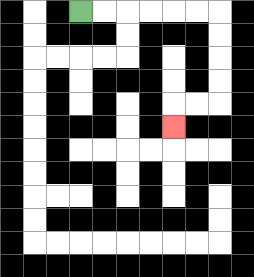{'start': '[3, 0]', 'end': '[7, 5]', 'path_directions': 'R,R,R,R,R,R,D,D,D,D,L,L,D', 'path_coordinates': '[[3, 0], [4, 0], [5, 0], [6, 0], [7, 0], [8, 0], [9, 0], [9, 1], [9, 2], [9, 3], [9, 4], [8, 4], [7, 4], [7, 5]]'}